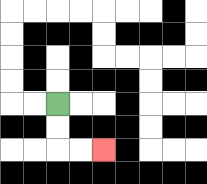{'start': '[2, 4]', 'end': '[4, 6]', 'path_directions': 'D,D,R,R', 'path_coordinates': '[[2, 4], [2, 5], [2, 6], [3, 6], [4, 6]]'}